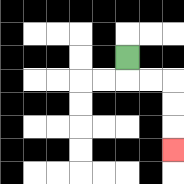{'start': '[5, 2]', 'end': '[7, 6]', 'path_directions': 'D,R,R,D,D,D', 'path_coordinates': '[[5, 2], [5, 3], [6, 3], [7, 3], [7, 4], [7, 5], [7, 6]]'}